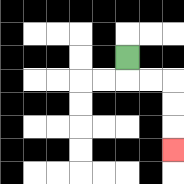{'start': '[5, 2]', 'end': '[7, 6]', 'path_directions': 'D,R,R,D,D,D', 'path_coordinates': '[[5, 2], [5, 3], [6, 3], [7, 3], [7, 4], [7, 5], [7, 6]]'}